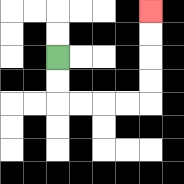{'start': '[2, 2]', 'end': '[6, 0]', 'path_directions': 'D,D,R,R,R,R,U,U,U,U', 'path_coordinates': '[[2, 2], [2, 3], [2, 4], [3, 4], [4, 4], [5, 4], [6, 4], [6, 3], [6, 2], [6, 1], [6, 0]]'}